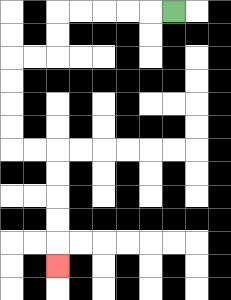{'start': '[7, 0]', 'end': '[2, 11]', 'path_directions': 'L,L,L,L,L,D,D,L,L,D,D,D,D,R,R,D,D,D,D,D', 'path_coordinates': '[[7, 0], [6, 0], [5, 0], [4, 0], [3, 0], [2, 0], [2, 1], [2, 2], [1, 2], [0, 2], [0, 3], [0, 4], [0, 5], [0, 6], [1, 6], [2, 6], [2, 7], [2, 8], [2, 9], [2, 10], [2, 11]]'}